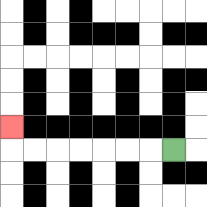{'start': '[7, 6]', 'end': '[0, 5]', 'path_directions': 'L,L,L,L,L,L,L,U', 'path_coordinates': '[[7, 6], [6, 6], [5, 6], [4, 6], [3, 6], [2, 6], [1, 6], [0, 6], [0, 5]]'}